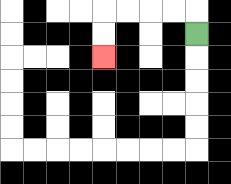{'start': '[8, 1]', 'end': '[4, 2]', 'path_directions': 'U,L,L,L,L,D,D', 'path_coordinates': '[[8, 1], [8, 0], [7, 0], [6, 0], [5, 0], [4, 0], [4, 1], [4, 2]]'}